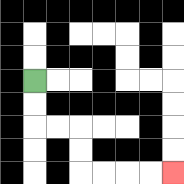{'start': '[1, 3]', 'end': '[7, 7]', 'path_directions': 'D,D,R,R,D,D,R,R,R,R', 'path_coordinates': '[[1, 3], [1, 4], [1, 5], [2, 5], [3, 5], [3, 6], [3, 7], [4, 7], [5, 7], [6, 7], [7, 7]]'}